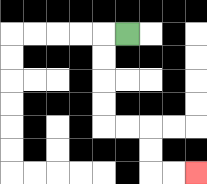{'start': '[5, 1]', 'end': '[8, 7]', 'path_directions': 'L,D,D,D,D,R,R,D,D,R,R', 'path_coordinates': '[[5, 1], [4, 1], [4, 2], [4, 3], [4, 4], [4, 5], [5, 5], [6, 5], [6, 6], [6, 7], [7, 7], [8, 7]]'}